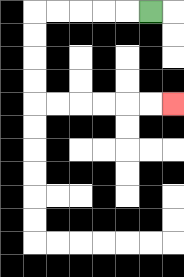{'start': '[6, 0]', 'end': '[7, 4]', 'path_directions': 'L,L,L,L,L,D,D,D,D,R,R,R,R,R,R', 'path_coordinates': '[[6, 0], [5, 0], [4, 0], [3, 0], [2, 0], [1, 0], [1, 1], [1, 2], [1, 3], [1, 4], [2, 4], [3, 4], [4, 4], [5, 4], [6, 4], [7, 4]]'}